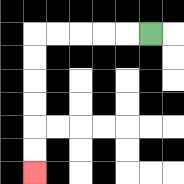{'start': '[6, 1]', 'end': '[1, 7]', 'path_directions': 'L,L,L,L,L,D,D,D,D,D,D', 'path_coordinates': '[[6, 1], [5, 1], [4, 1], [3, 1], [2, 1], [1, 1], [1, 2], [1, 3], [1, 4], [1, 5], [1, 6], [1, 7]]'}